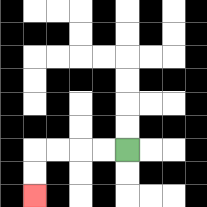{'start': '[5, 6]', 'end': '[1, 8]', 'path_directions': 'L,L,L,L,D,D', 'path_coordinates': '[[5, 6], [4, 6], [3, 6], [2, 6], [1, 6], [1, 7], [1, 8]]'}